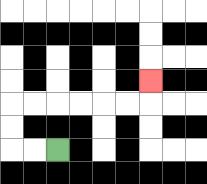{'start': '[2, 6]', 'end': '[6, 3]', 'path_directions': 'L,L,U,U,R,R,R,R,R,R,U', 'path_coordinates': '[[2, 6], [1, 6], [0, 6], [0, 5], [0, 4], [1, 4], [2, 4], [3, 4], [4, 4], [5, 4], [6, 4], [6, 3]]'}